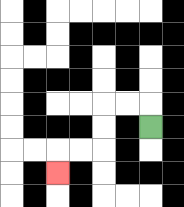{'start': '[6, 5]', 'end': '[2, 7]', 'path_directions': 'U,L,L,D,D,L,L,D', 'path_coordinates': '[[6, 5], [6, 4], [5, 4], [4, 4], [4, 5], [4, 6], [3, 6], [2, 6], [2, 7]]'}